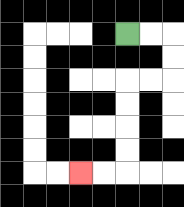{'start': '[5, 1]', 'end': '[3, 7]', 'path_directions': 'R,R,D,D,L,L,D,D,D,D,L,L', 'path_coordinates': '[[5, 1], [6, 1], [7, 1], [7, 2], [7, 3], [6, 3], [5, 3], [5, 4], [5, 5], [5, 6], [5, 7], [4, 7], [3, 7]]'}